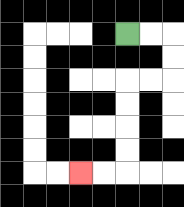{'start': '[5, 1]', 'end': '[3, 7]', 'path_directions': 'R,R,D,D,L,L,D,D,D,D,L,L', 'path_coordinates': '[[5, 1], [6, 1], [7, 1], [7, 2], [7, 3], [6, 3], [5, 3], [5, 4], [5, 5], [5, 6], [5, 7], [4, 7], [3, 7]]'}